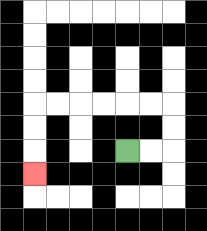{'start': '[5, 6]', 'end': '[1, 7]', 'path_directions': 'R,R,U,U,L,L,L,L,L,L,D,D,D', 'path_coordinates': '[[5, 6], [6, 6], [7, 6], [7, 5], [7, 4], [6, 4], [5, 4], [4, 4], [3, 4], [2, 4], [1, 4], [1, 5], [1, 6], [1, 7]]'}